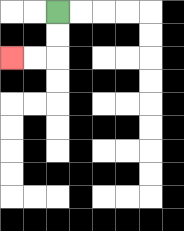{'start': '[2, 0]', 'end': '[0, 2]', 'path_directions': 'D,D,L,L', 'path_coordinates': '[[2, 0], [2, 1], [2, 2], [1, 2], [0, 2]]'}